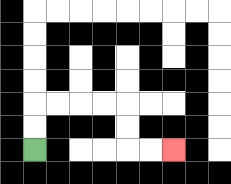{'start': '[1, 6]', 'end': '[7, 6]', 'path_directions': 'U,U,R,R,R,R,D,D,R,R', 'path_coordinates': '[[1, 6], [1, 5], [1, 4], [2, 4], [3, 4], [4, 4], [5, 4], [5, 5], [5, 6], [6, 6], [7, 6]]'}